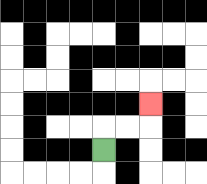{'start': '[4, 6]', 'end': '[6, 4]', 'path_directions': 'U,R,R,U', 'path_coordinates': '[[4, 6], [4, 5], [5, 5], [6, 5], [6, 4]]'}